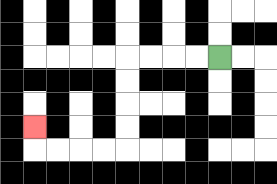{'start': '[9, 2]', 'end': '[1, 5]', 'path_directions': 'L,L,L,L,D,D,D,D,L,L,L,L,U', 'path_coordinates': '[[9, 2], [8, 2], [7, 2], [6, 2], [5, 2], [5, 3], [5, 4], [5, 5], [5, 6], [4, 6], [3, 6], [2, 6], [1, 6], [1, 5]]'}